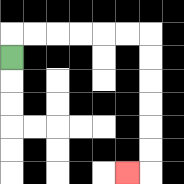{'start': '[0, 2]', 'end': '[5, 7]', 'path_directions': 'U,R,R,R,R,R,R,D,D,D,D,D,D,L', 'path_coordinates': '[[0, 2], [0, 1], [1, 1], [2, 1], [3, 1], [4, 1], [5, 1], [6, 1], [6, 2], [6, 3], [6, 4], [6, 5], [6, 6], [6, 7], [5, 7]]'}